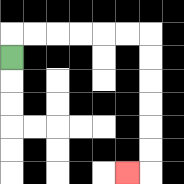{'start': '[0, 2]', 'end': '[5, 7]', 'path_directions': 'U,R,R,R,R,R,R,D,D,D,D,D,D,L', 'path_coordinates': '[[0, 2], [0, 1], [1, 1], [2, 1], [3, 1], [4, 1], [5, 1], [6, 1], [6, 2], [6, 3], [6, 4], [6, 5], [6, 6], [6, 7], [5, 7]]'}